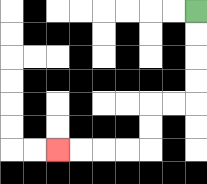{'start': '[8, 0]', 'end': '[2, 6]', 'path_directions': 'D,D,D,D,L,L,D,D,L,L,L,L', 'path_coordinates': '[[8, 0], [8, 1], [8, 2], [8, 3], [8, 4], [7, 4], [6, 4], [6, 5], [6, 6], [5, 6], [4, 6], [3, 6], [2, 6]]'}